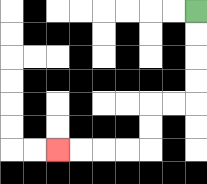{'start': '[8, 0]', 'end': '[2, 6]', 'path_directions': 'D,D,D,D,L,L,D,D,L,L,L,L', 'path_coordinates': '[[8, 0], [8, 1], [8, 2], [8, 3], [8, 4], [7, 4], [6, 4], [6, 5], [6, 6], [5, 6], [4, 6], [3, 6], [2, 6]]'}